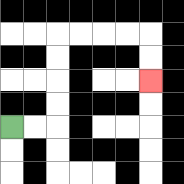{'start': '[0, 5]', 'end': '[6, 3]', 'path_directions': 'R,R,U,U,U,U,R,R,R,R,D,D', 'path_coordinates': '[[0, 5], [1, 5], [2, 5], [2, 4], [2, 3], [2, 2], [2, 1], [3, 1], [4, 1], [5, 1], [6, 1], [6, 2], [6, 3]]'}